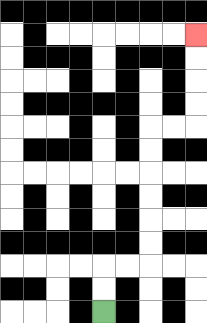{'start': '[4, 13]', 'end': '[8, 1]', 'path_directions': 'U,U,R,R,U,U,U,U,U,U,R,R,U,U,U,U', 'path_coordinates': '[[4, 13], [4, 12], [4, 11], [5, 11], [6, 11], [6, 10], [6, 9], [6, 8], [6, 7], [6, 6], [6, 5], [7, 5], [8, 5], [8, 4], [8, 3], [8, 2], [8, 1]]'}